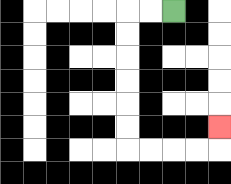{'start': '[7, 0]', 'end': '[9, 5]', 'path_directions': 'L,L,D,D,D,D,D,D,R,R,R,R,U', 'path_coordinates': '[[7, 0], [6, 0], [5, 0], [5, 1], [5, 2], [5, 3], [5, 4], [5, 5], [5, 6], [6, 6], [7, 6], [8, 6], [9, 6], [9, 5]]'}